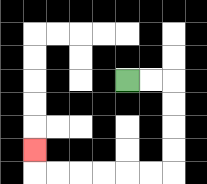{'start': '[5, 3]', 'end': '[1, 6]', 'path_directions': 'R,R,D,D,D,D,L,L,L,L,L,L,U', 'path_coordinates': '[[5, 3], [6, 3], [7, 3], [7, 4], [7, 5], [7, 6], [7, 7], [6, 7], [5, 7], [4, 7], [3, 7], [2, 7], [1, 7], [1, 6]]'}